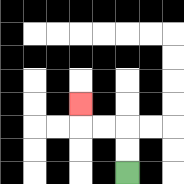{'start': '[5, 7]', 'end': '[3, 4]', 'path_directions': 'U,U,L,L,U', 'path_coordinates': '[[5, 7], [5, 6], [5, 5], [4, 5], [3, 5], [3, 4]]'}